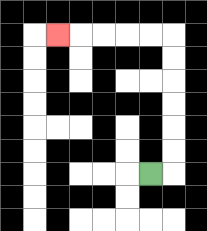{'start': '[6, 7]', 'end': '[2, 1]', 'path_directions': 'R,U,U,U,U,U,U,L,L,L,L,L', 'path_coordinates': '[[6, 7], [7, 7], [7, 6], [7, 5], [7, 4], [7, 3], [7, 2], [7, 1], [6, 1], [5, 1], [4, 1], [3, 1], [2, 1]]'}